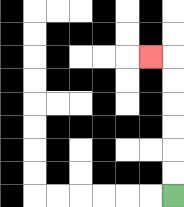{'start': '[7, 8]', 'end': '[6, 2]', 'path_directions': 'U,U,U,U,U,U,L', 'path_coordinates': '[[7, 8], [7, 7], [7, 6], [7, 5], [7, 4], [7, 3], [7, 2], [6, 2]]'}